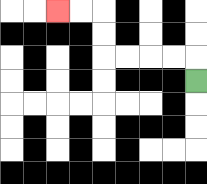{'start': '[8, 3]', 'end': '[2, 0]', 'path_directions': 'U,L,L,L,L,U,U,L,L', 'path_coordinates': '[[8, 3], [8, 2], [7, 2], [6, 2], [5, 2], [4, 2], [4, 1], [4, 0], [3, 0], [2, 0]]'}